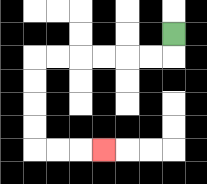{'start': '[7, 1]', 'end': '[4, 6]', 'path_directions': 'D,L,L,L,L,L,L,D,D,D,D,R,R,R', 'path_coordinates': '[[7, 1], [7, 2], [6, 2], [5, 2], [4, 2], [3, 2], [2, 2], [1, 2], [1, 3], [1, 4], [1, 5], [1, 6], [2, 6], [3, 6], [4, 6]]'}